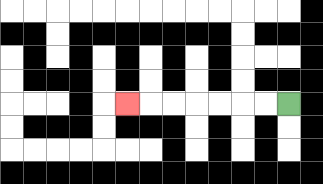{'start': '[12, 4]', 'end': '[5, 4]', 'path_directions': 'L,L,L,L,L,L,L', 'path_coordinates': '[[12, 4], [11, 4], [10, 4], [9, 4], [8, 4], [7, 4], [6, 4], [5, 4]]'}